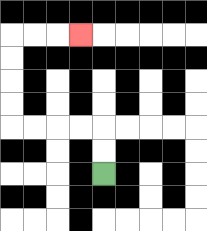{'start': '[4, 7]', 'end': '[3, 1]', 'path_directions': 'U,U,L,L,L,L,U,U,U,U,R,R,R', 'path_coordinates': '[[4, 7], [4, 6], [4, 5], [3, 5], [2, 5], [1, 5], [0, 5], [0, 4], [0, 3], [0, 2], [0, 1], [1, 1], [2, 1], [3, 1]]'}